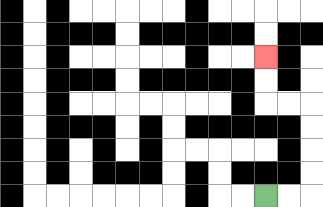{'start': '[11, 8]', 'end': '[11, 2]', 'path_directions': 'R,R,U,U,U,U,L,L,U,U', 'path_coordinates': '[[11, 8], [12, 8], [13, 8], [13, 7], [13, 6], [13, 5], [13, 4], [12, 4], [11, 4], [11, 3], [11, 2]]'}